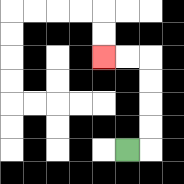{'start': '[5, 6]', 'end': '[4, 2]', 'path_directions': 'R,U,U,U,U,L,L', 'path_coordinates': '[[5, 6], [6, 6], [6, 5], [6, 4], [6, 3], [6, 2], [5, 2], [4, 2]]'}